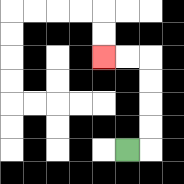{'start': '[5, 6]', 'end': '[4, 2]', 'path_directions': 'R,U,U,U,U,L,L', 'path_coordinates': '[[5, 6], [6, 6], [6, 5], [6, 4], [6, 3], [6, 2], [5, 2], [4, 2]]'}